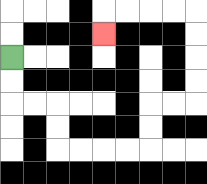{'start': '[0, 2]', 'end': '[4, 1]', 'path_directions': 'D,D,R,R,D,D,R,R,R,R,U,U,R,R,U,U,U,U,L,L,L,L,D', 'path_coordinates': '[[0, 2], [0, 3], [0, 4], [1, 4], [2, 4], [2, 5], [2, 6], [3, 6], [4, 6], [5, 6], [6, 6], [6, 5], [6, 4], [7, 4], [8, 4], [8, 3], [8, 2], [8, 1], [8, 0], [7, 0], [6, 0], [5, 0], [4, 0], [4, 1]]'}